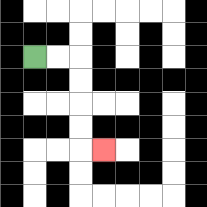{'start': '[1, 2]', 'end': '[4, 6]', 'path_directions': 'R,R,D,D,D,D,R', 'path_coordinates': '[[1, 2], [2, 2], [3, 2], [3, 3], [3, 4], [3, 5], [3, 6], [4, 6]]'}